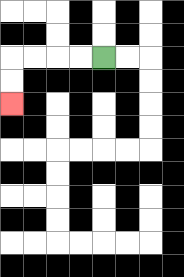{'start': '[4, 2]', 'end': '[0, 4]', 'path_directions': 'L,L,L,L,D,D', 'path_coordinates': '[[4, 2], [3, 2], [2, 2], [1, 2], [0, 2], [0, 3], [0, 4]]'}